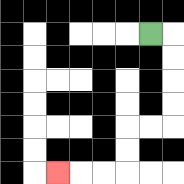{'start': '[6, 1]', 'end': '[2, 7]', 'path_directions': 'R,D,D,D,D,L,L,D,D,L,L,L', 'path_coordinates': '[[6, 1], [7, 1], [7, 2], [7, 3], [7, 4], [7, 5], [6, 5], [5, 5], [5, 6], [5, 7], [4, 7], [3, 7], [2, 7]]'}